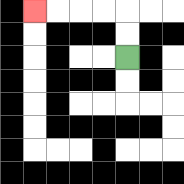{'start': '[5, 2]', 'end': '[1, 0]', 'path_directions': 'U,U,L,L,L,L', 'path_coordinates': '[[5, 2], [5, 1], [5, 0], [4, 0], [3, 0], [2, 0], [1, 0]]'}